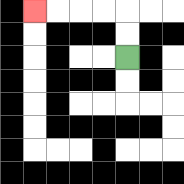{'start': '[5, 2]', 'end': '[1, 0]', 'path_directions': 'U,U,L,L,L,L', 'path_coordinates': '[[5, 2], [5, 1], [5, 0], [4, 0], [3, 0], [2, 0], [1, 0]]'}